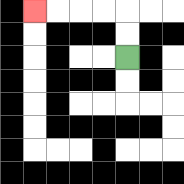{'start': '[5, 2]', 'end': '[1, 0]', 'path_directions': 'U,U,L,L,L,L', 'path_coordinates': '[[5, 2], [5, 1], [5, 0], [4, 0], [3, 0], [2, 0], [1, 0]]'}